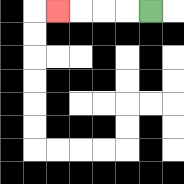{'start': '[6, 0]', 'end': '[2, 0]', 'path_directions': 'L,L,L,L', 'path_coordinates': '[[6, 0], [5, 0], [4, 0], [3, 0], [2, 0]]'}